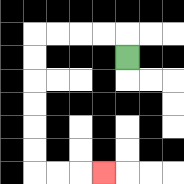{'start': '[5, 2]', 'end': '[4, 7]', 'path_directions': 'U,L,L,L,L,D,D,D,D,D,D,R,R,R', 'path_coordinates': '[[5, 2], [5, 1], [4, 1], [3, 1], [2, 1], [1, 1], [1, 2], [1, 3], [1, 4], [1, 5], [1, 6], [1, 7], [2, 7], [3, 7], [4, 7]]'}